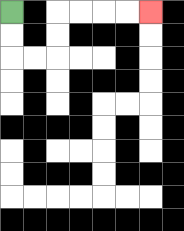{'start': '[0, 0]', 'end': '[6, 0]', 'path_directions': 'D,D,R,R,U,U,R,R,R,R', 'path_coordinates': '[[0, 0], [0, 1], [0, 2], [1, 2], [2, 2], [2, 1], [2, 0], [3, 0], [4, 0], [5, 0], [6, 0]]'}